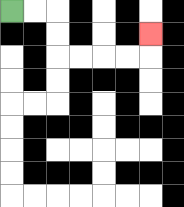{'start': '[0, 0]', 'end': '[6, 1]', 'path_directions': 'R,R,D,D,R,R,R,R,U', 'path_coordinates': '[[0, 0], [1, 0], [2, 0], [2, 1], [2, 2], [3, 2], [4, 2], [5, 2], [6, 2], [6, 1]]'}